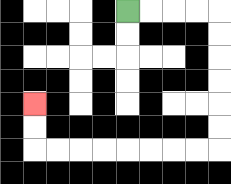{'start': '[5, 0]', 'end': '[1, 4]', 'path_directions': 'R,R,R,R,D,D,D,D,D,D,L,L,L,L,L,L,L,L,U,U', 'path_coordinates': '[[5, 0], [6, 0], [7, 0], [8, 0], [9, 0], [9, 1], [9, 2], [9, 3], [9, 4], [9, 5], [9, 6], [8, 6], [7, 6], [6, 6], [5, 6], [4, 6], [3, 6], [2, 6], [1, 6], [1, 5], [1, 4]]'}